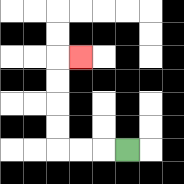{'start': '[5, 6]', 'end': '[3, 2]', 'path_directions': 'L,L,L,U,U,U,U,R', 'path_coordinates': '[[5, 6], [4, 6], [3, 6], [2, 6], [2, 5], [2, 4], [2, 3], [2, 2], [3, 2]]'}